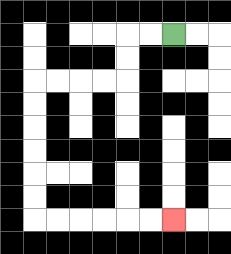{'start': '[7, 1]', 'end': '[7, 9]', 'path_directions': 'L,L,D,D,L,L,L,L,D,D,D,D,D,D,R,R,R,R,R,R', 'path_coordinates': '[[7, 1], [6, 1], [5, 1], [5, 2], [5, 3], [4, 3], [3, 3], [2, 3], [1, 3], [1, 4], [1, 5], [1, 6], [1, 7], [1, 8], [1, 9], [2, 9], [3, 9], [4, 9], [5, 9], [6, 9], [7, 9]]'}